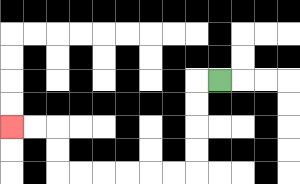{'start': '[9, 3]', 'end': '[0, 5]', 'path_directions': 'L,D,D,D,D,L,L,L,L,L,L,U,U,L,L', 'path_coordinates': '[[9, 3], [8, 3], [8, 4], [8, 5], [8, 6], [8, 7], [7, 7], [6, 7], [5, 7], [4, 7], [3, 7], [2, 7], [2, 6], [2, 5], [1, 5], [0, 5]]'}